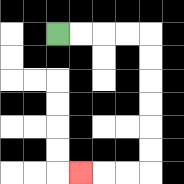{'start': '[2, 1]', 'end': '[3, 7]', 'path_directions': 'R,R,R,R,D,D,D,D,D,D,L,L,L', 'path_coordinates': '[[2, 1], [3, 1], [4, 1], [5, 1], [6, 1], [6, 2], [6, 3], [6, 4], [6, 5], [6, 6], [6, 7], [5, 7], [4, 7], [3, 7]]'}